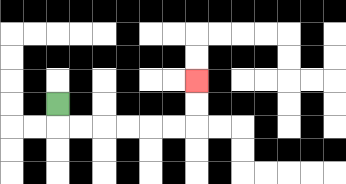{'start': '[2, 4]', 'end': '[8, 3]', 'path_directions': 'D,R,R,R,R,R,R,U,U', 'path_coordinates': '[[2, 4], [2, 5], [3, 5], [4, 5], [5, 5], [6, 5], [7, 5], [8, 5], [8, 4], [8, 3]]'}